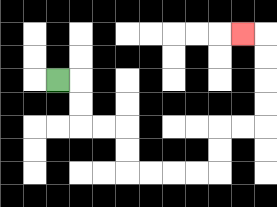{'start': '[2, 3]', 'end': '[10, 1]', 'path_directions': 'R,D,D,R,R,D,D,R,R,R,R,U,U,R,R,U,U,U,U,L', 'path_coordinates': '[[2, 3], [3, 3], [3, 4], [3, 5], [4, 5], [5, 5], [5, 6], [5, 7], [6, 7], [7, 7], [8, 7], [9, 7], [9, 6], [9, 5], [10, 5], [11, 5], [11, 4], [11, 3], [11, 2], [11, 1], [10, 1]]'}